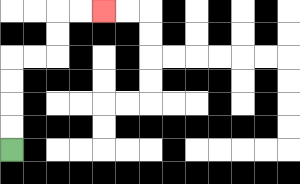{'start': '[0, 6]', 'end': '[4, 0]', 'path_directions': 'U,U,U,U,R,R,U,U,R,R', 'path_coordinates': '[[0, 6], [0, 5], [0, 4], [0, 3], [0, 2], [1, 2], [2, 2], [2, 1], [2, 0], [3, 0], [4, 0]]'}